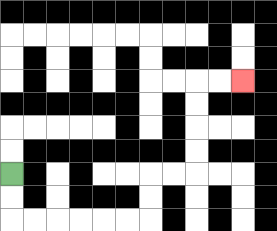{'start': '[0, 7]', 'end': '[10, 3]', 'path_directions': 'D,D,R,R,R,R,R,R,U,U,R,R,U,U,U,U,R,R', 'path_coordinates': '[[0, 7], [0, 8], [0, 9], [1, 9], [2, 9], [3, 9], [4, 9], [5, 9], [6, 9], [6, 8], [6, 7], [7, 7], [8, 7], [8, 6], [8, 5], [8, 4], [8, 3], [9, 3], [10, 3]]'}